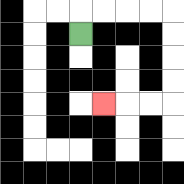{'start': '[3, 1]', 'end': '[4, 4]', 'path_directions': 'U,R,R,R,R,D,D,D,D,L,L,L', 'path_coordinates': '[[3, 1], [3, 0], [4, 0], [5, 0], [6, 0], [7, 0], [7, 1], [7, 2], [7, 3], [7, 4], [6, 4], [5, 4], [4, 4]]'}